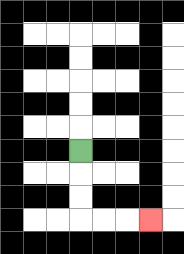{'start': '[3, 6]', 'end': '[6, 9]', 'path_directions': 'D,D,D,R,R,R', 'path_coordinates': '[[3, 6], [3, 7], [3, 8], [3, 9], [4, 9], [5, 9], [6, 9]]'}